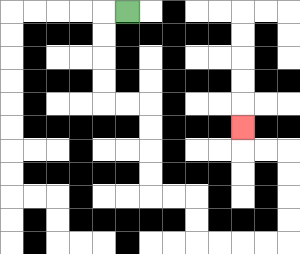{'start': '[5, 0]', 'end': '[10, 5]', 'path_directions': 'L,D,D,D,D,R,R,D,D,D,D,R,R,D,D,R,R,R,R,U,U,U,U,L,L,U', 'path_coordinates': '[[5, 0], [4, 0], [4, 1], [4, 2], [4, 3], [4, 4], [5, 4], [6, 4], [6, 5], [6, 6], [6, 7], [6, 8], [7, 8], [8, 8], [8, 9], [8, 10], [9, 10], [10, 10], [11, 10], [12, 10], [12, 9], [12, 8], [12, 7], [12, 6], [11, 6], [10, 6], [10, 5]]'}